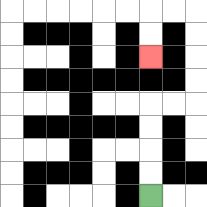{'start': '[6, 8]', 'end': '[6, 2]', 'path_directions': 'U,U,U,U,R,R,U,U,U,U,L,L,D,D', 'path_coordinates': '[[6, 8], [6, 7], [6, 6], [6, 5], [6, 4], [7, 4], [8, 4], [8, 3], [8, 2], [8, 1], [8, 0], [7, 0], [6, 0], [6, 1], [6, 2]]'}